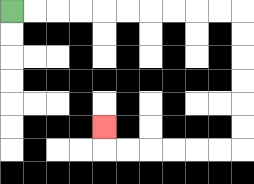{'start': '[0, 0]', 'end': '[4, 5]', 'path_directions': 'R,R,R,R,R,R,R,R,R,R,D,D,D,D,D,D,L,L,L,L,L,L,U', 'path_coordinates': '[[0, 0], [1, 0], [2, 0], [3, 0], [4, 0], [5, 0], [6, 0], [7, 0], [8, 0], [9, 0], [10, 0], [10, 1], [10, 2], [10, 3], [10, 4], [10, 5], [10, 6], [9, 6], [8, 6], [7, 6], [6, 6], [5, 6], [4, 6], [4, 5]]'}